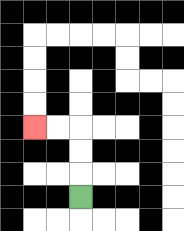{'start': '[3, 8]', 'end': '[1, 5]', 'path_directions': 'U,U,U,L,L', 'path_coordinates': '[[3, 8], [3, 7], [3, 6], [3, 5], [2, 5], [1, 5]]'}